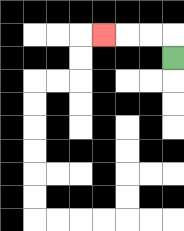{'start': '[7, 2]', 'end': '[4, 1]', 'path_directions': 'U,L,L,L', 'path_coordinates': '[[7, 2], [7, 1], [6, 1], [5, 1], [4, 1]]'}